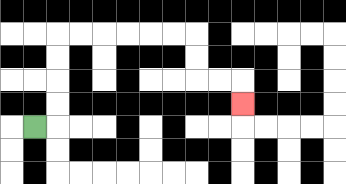{'start': '[1, 5]', 'end': '[10, 4]', 'path_directions': 'R,U,U,U,U,R,R,R,R,R,R,D,D,R,R,D', 'path_coordinates': '[[1, 5], [2, 5], [2, 4], [2, 3], [2, 2], [2, 1], [3, 1], [4, 1], [5, 1], [6, 1], [7, 1], [8, 1], [8, 2], [8, 3], [9, 3], [10, 3], [10, 4]]'}